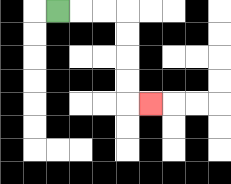{'start': '[2, 0]', 'end': '[6, 4]', 'path_directions': 'R,R,R,D,D,D,D,R', 'path_coordinates': '[[2, 0], [3, 0], [4, 0], [5, 0], [5, 1], [5, 2], [5, 3], [5, 4], [6, 4]]'}